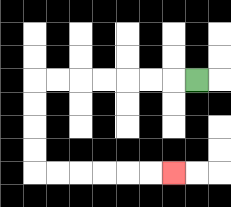{'start': '[8, 3]', 'end': '[7, 7]', 'path_directions': 'L,L,L,L,L,L,L,D,D,D,D,R,R,R,R,R,R', 'path_coordinates': '[[8, 3], [7, 3], [6, 3], [5, 3], [4, 3], [3, 3], [2, 3], [1, 3], [1, 4], [1, 5], [1, 6], [1, 7], [2, 7], [3, 7], [4, 7], [5, 7], [6, 7], [7, 7]]'}